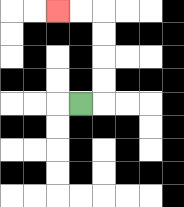{'start': '[3, 4]', 'end': '[2, 0]', 'path_directions': 'R,U,U,U,U,L,L', 'path_coordinates': '[[3, 4], [4, 4], [4, 3], [4, 2], [4, 1], [4, 0], [3, 0], [2, 0]]'}